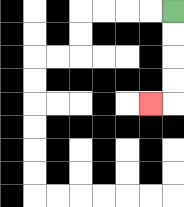{'start': '[7, 0]', 'end': '[6, 4]', 'path_directions': 'D,D,D,D,L', 'path_coordinates': '[[7, 0], [7, 1], [7, 2], [7, 3], [7, 4], [6, 4]]'}